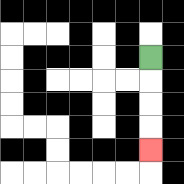{'start': '[6, 2]', 'end': '[6, 6]', 'path_directions': 'D,D,D,D', 'path_coordinates': '[[6, 2], [6, 3], [6, 4], [6, 5], [6, 6]]'}